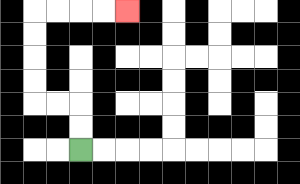{'start': '[3, 6]', 'end': '[5, 0]', 'path_directions': 'U,U,L,L,U,U,U,U,R,R,R,R', 'path_coordinates': '[[3, 6], [3, 5], [3, 4], [2, 4], [1, 4], [1, 3], [1, 2], [1, 1], [1, 0], [2, 0], [3, 0], [4, 0], [5, 0]]'}